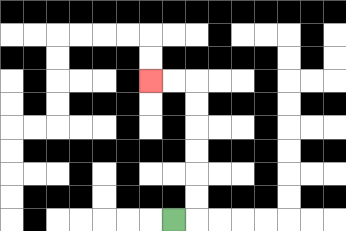{'start': '[7, 9]', 'end': '[6, 3]', 'path_directions': 'R,U,U,U,U,U,U,L,L', 'path_coordinates': '[[7, 9], [8, 9], [8, 8], [8, 7], [8, 6], [8, 5], [8, 4], [8, 3], [7, 3], [6, 3]]'}